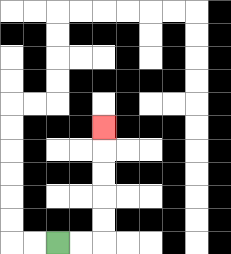{'start': '[2, 10]', 'end': '[4, 5]', 'path_directions': 'R,R,U,U,U,U,U', 'path_coordinates': '[[2, 10], [3, 10], [4, 10], [4, 9], [4, 8], [4, 7], [4, 6], [4, 5]]'}